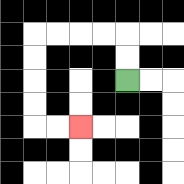{'start': '[5, 3]', 'end': '[3, 5]', 'path_directions': 'U,U,L,L,L,L,D,D,D,D,R,R', 'path_coordinates': '[[5, 3], [5, 2], [5, 1], [4, 1], [3, 1], [2, 1], [1, 1], [1, 2], [1, 3], [1, 4], [1, 5], [2, 5], [3, 5]]'}